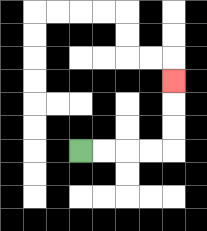{'start': '[3, 6]', 'end': '[7, 3]', 'path_directions': 'R,R,R,R,U,U,U', 'path_coordinates': '[[3, 6], [4, 6], [5, 6], [6, 6], [7, 6], [7, 5], [7, 4], [7, 3]]'}